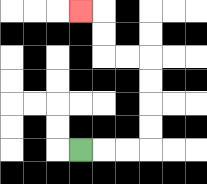{'start': '[3, 6]', 'end': '[3, 0]', 'path_directions': 'R,R,R,U,U,U,U,L,L,U,U,L', 'path_coordinates': '[[3, 6], [4, 6], [5, 6], [6, 6], [6, 5], [6, 4], [6, 3], [6, 2], [5, 2], [4, 2], [4, 1], [4, 0], [3, 0]]'}